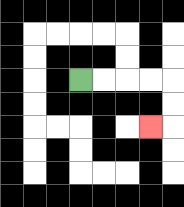{'start': '[3, 3]', 'end': '[6, 5]', 'path_directions': 'R,R,R,R,D,D,L', 'path_coordinates': '[[3, 3], [4, 3], [5, 3], [6, 3], [7, 3], [7, 4], [7, 5], [6, 5]]'}